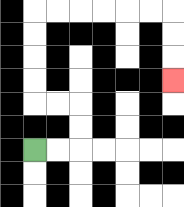{'start': '[1, 6]', 'end': '[7, 3]', 'path_directions': 'R,R,U,U,L,L,U,U,U,U,R,R,R,R,R,R,D,D,D', 'path_coordinates': '[[1, 6], [2, 6], [3, 6], [3, 5], [3, 4], [2, 4], [1, 4], [1, 3], [1, 2], [1, 1], [1, 0], [2, 0], [3, 0], [4, 0], [5, 0], [6, 0], [7, 0], [7, 1], [7, 2], [7, 3]]'}